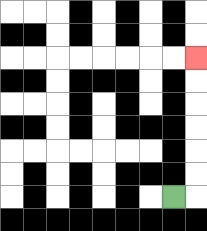{'start': '[7, 8]', 'end': '[8, 2]', 'path_directions': 'R,U,U,U,U,U,U', 'path_coordinates': '[[7, 8], [8, 8], [8, 7], [8, 6], [8, 5], [8, 4], [8, 3], [8, 2]]'}